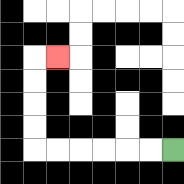{'start': '[7, 6]', 'end': '[2, 2]', 'path_directions': 'L,L,L,L,L,L,U,U,U,U,R', 'path_coordinates': '[[7, 6], [6, 6], [5, 6], [4, 6], [3, 6], [2, 6], [1, 6], [1, 5], [1, 4], [1, 3], [1, 2], [2, 2]]'}